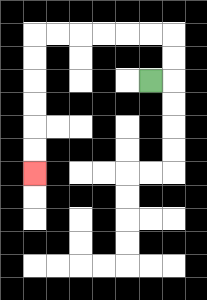{'start': '[6, 3]', 'end': '[1, 7]', 'path_directions': 'R,U,U,L,L,L,L,L,L,D,D,D,D,D,D', 'path_coordinates': '[[6, 3], [7, 3], [7, 2], [7, 1], [6, 1], [5, 1], [4, 1], [3, 1], [2, 1], [1, 1], [1, 2], [1, 3], [1, 4], [1, 5], [1, 6], [1, 7]]'}